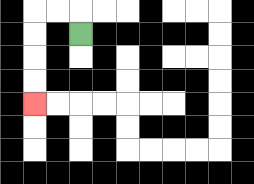{'start': '[3, 1]', 'end': '[1, 4]', 'path_directions': 'U,L,L,D,D,D,D', 'path_coordinates': '[[3, 1], [3, 0], [2, 0], [1, 0], [1, 1], [1, 2], [1, 3], [1, 4]]'}